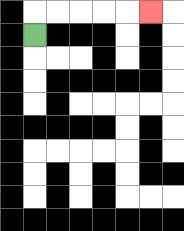{'start': '[1, 1]', 'end': '[6, 0]', 'path_directions': 'U,R,R,R,R,R', 'path_coordinates': '[[1, 1], [1, 0], [2, 0], [3, 0], [4, 0], [5, 0], [6, 0]]'}